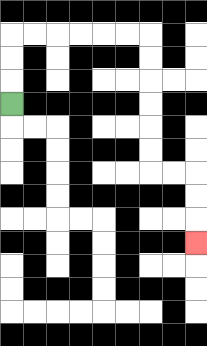{'start': '[0, 4]', 'end': '[8, 10]', 'path_directions': 'U,U,U,R,R,R,R,R,R,D,D,D,D,D,D,R,R,D,D,D', 'path_coordinates': '[[0, 4], [0, 3], [0, 2], [0, 1], [1, 1], [2, 1], [3, 1], [4, 1], [5, 1], [6, 1], [6, 2], [6, 3], [6, 4], [6, 5], [6, 6], [6, 7], [7, 7], [8, 7], [8, 8], [8, 9], [8, 10]]'}